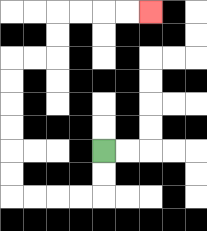{'start': '[4, 6]', 'end': '[6, 0]', 'path_directions': 'D,D,L,L,L,L,U,U,U,U,U,U,R,R,U,U,R,R,R,R', 'path_coordinates': '[[4, 6], [4, 7], [4, 8], [3, 8], [2, 8], [1, 8], [0, 8], [0, 7], [0, 6], [0, 5], [0, 4], [0, 3], [0, 2], [1, 2], [2, 2], [2, 1], [2, 0], [3, 0], [4, 0], [5, 0], [6, 0]]'}